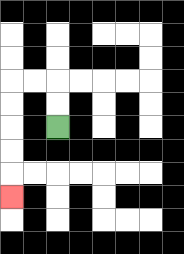{'start': '[2, 5]', 'end': '[0, 8]', 'path_directions': 'U,U,L,L,D,D,D,D,D', 'path_coordinates': '[[2, 5], [2, 4], [2, 3], [1, 3], [0, 3], [0, 4], [0, 5], [0, 6], [0, 7], [0, 8]]'}